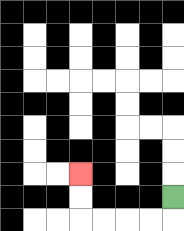{'start': '[7, 8]', 'end': '[3, 7]', 'path_directions': 'D,L,L,L,L,U,U', 'path_coordinates': '[[7, 8], [7, 9], [6, 9], [5, 9], [4, 9], [3, 9], [3, 8], [3, 7]]'}